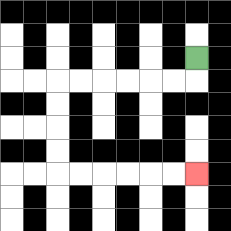{'start': '[8, 2]', 'end': '[8, 7]', 'path_directions': 'D,L,L,L,L,L,L,D,D,D,D,R,R,R,R,R,R', 'path_coordinates': '[[8, 2], [8, 3], [7, 3], [6, 3], [5, 3], [4, 3], [3, 3], [2, 3], [2, 4], [2, 5], [2, 6], [2, 7], [3, 7], [4, 7], [5, 7], [6, 7], [7, 7], [8, 7]]'}